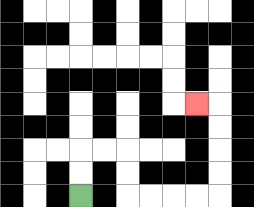{'start': '[3, 8]', 'end': '[8, 4]', 'path_directions': 'U,U,R,R,D,D,R,R,R,R,U,U,U,U,L', 'path_coordinates': '[[3, 8], [3, 7], [3, 6], [4, 6], [5, 6], [5, 7], [5, 8], [6, 8], [7, 8], [8, 8], [9, 8], [9, 7], [9, 6], [9, 5], [9, 4], [8, 4]]'}